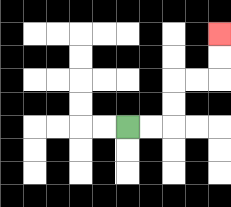{'start': '[5, 5]', 'end': '[9, 1]', 'path_directions': 'R,R,U,U,R,R,U,U', 'path_coordinates': '[[5, 5], [6, 5], [7, 5], [7, 4], [7, 3], [8, 3], [9, 3], [9, 2], [9, 1]]'}